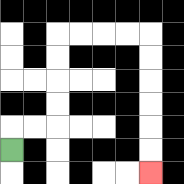{'start': '[0, 6]', 'end': '[6, 7]', 'path_directions': 'U,R,R,U,U,U,U,R,R,R,R,D,D,D,D,D,D', 'path_coordinates': '[[0, 6], [0, 5], [1, 5], [2, 5], [2, 4], [2, 3], [2, 2], [2, 1], [3, 1], [4, 1], [5, 1], [6, 1], [6, 2], [6, 3], [6, 4], [6, 5], [6, 6], [6, 7]]'}